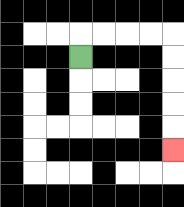{'start': '[3, 2]', 'end': '[7, 6]', 'path_directions': 'U,R,R,R,R,D,D,D,D,D', 'path_coordinates': '[[3, 2], [3, 1], [4, 1], [5, 1], [6, 1], [7, 1], [7, 2], [7, 3], [7, 4], [7, 5], [7, 6]]'}